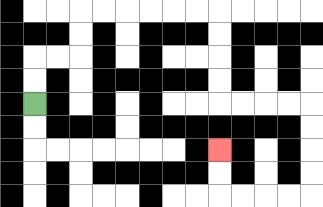{'start': '[1, 4]', 'end': '[9, 6]', 'path_directions': 'U,U,R,R,U,U,R,R,R,R,R,R,D,D,D,D,R,R,R,R,D,D,D,D,L,L,L,L,U,U', 'path_coordinates': '[[1, 4], [1, 3], [1, 2], [2, 2], [3, 2], [3, 1], [3, 0], [4, 0], [5, 0], [6, 0], [7, 0], [8, 0], [9, 0], [9, 1], [9, 2], [9, 3], [9, 4], [10, 4], [11, 4], [12, 4], [13, 4], [13, 5], [13, 6], [13, 7], [13, 8], [12, 8], [11, 8], [10, 8], [9, 8], [9, 7], [9, 6]]'}